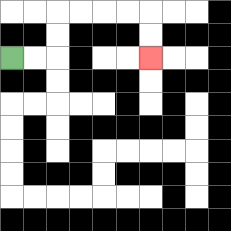{'start': '[0, 2]', 'end': '[6, 2]', 'path_directions': 'R,R,U,U,R,R,R,R,D,D', 'path_coordinates': '[[0, 2], [1, 2], [2, 2], [2, 1], [2, 0], [3, 0], [4, 0], [5, 0], [6, 0], [6, 1], [6, 2]]'}